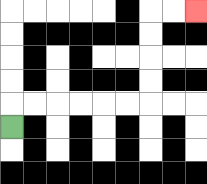{'start': '[0, 5]', 'end': '[8, 0]', 'path_directions': 'U,R,R,R,R,R,R,U,U,U,U,R,R', 'path_coordinates': '[[0, 5], [0, 4], [1, 4], [2, 4], [3, 4], [4, 4], [5, 4], [6, 4], [6, 3], [6, 2], [6, 1], [6, 0], [7, 0], [8, 0]]'}